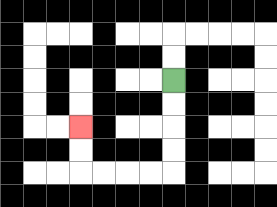{'start': '[7, 3]', 'end': '[3, 5]', 'path_directions': 'D,D,D,D,L,L,L,L,U,U', 'path_coordinates': '[[7, 3], [7, 4], [7, 5], [7, 6], [7, 7], [6, 7], [5, 7], [4, 7], [3, 7], [3, 6], [3, 5]]'}